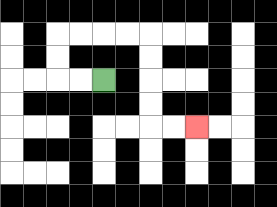{'start': '[4, 3]', 'end': '[8, 5]', 'path_directions': 'L,L,U,U,R,R,R,R,D,D,D,D,R,R', 'path_coordinates': '[[4, 3], [3, 3], [2, 3], [2, 2], [2, 1], [3, 1], [4, 1], [5, 1], [6, 1], [6, 2], [6, 3], [6, 4], [6, 5], [7, 5], [8, 5]]'}